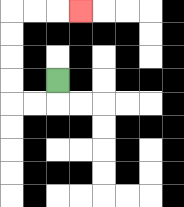{'start': '[2, 3]', 'end': '[3, 0]', 'path_directions': 'D,L,L,U,U,U,U,R,R,R', 'path_coordinates': '[[2, 3], [2, 4], [1, 4], [0, 4], [0, 3], [0, 2], [0, 1], [0, 0], [1, 0], [2, 0], [3, 0]]'}